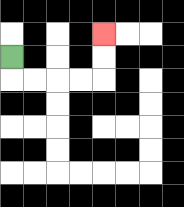{'start': '[0, 2]', 'end': '[4, 1]', 'path_directions': 'D,R,R,R,R,U,U', 'path_coordinates': '[[0, 2], [0, 3], [1, 3], [2, 3], [3, 3], [4, 3], [4, 2], [4, 1]]'}